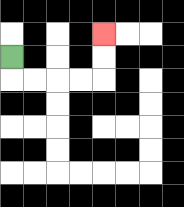{'start': '[0, 2]', 'end': '[4, 1]', 'path_directions': 'D,R,R,R,R,U,U', 'path_coordinates': '[[0, 2], [0, 3], [1, 3], [2, 3], [3, 3], [4, 3], [4, 2], [4, 1]]'}